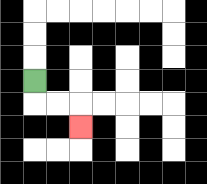{'start': '[1, 3]', 'end': '[3, 5]', 'path_directions': 'D,R,R,D', 'path_coordinates': '[[1, 3], [1, 4], [2, 4], [3, 4], [3, 5]]'}